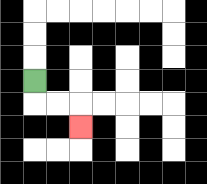{'start': '[1, 3]', 'end': '[3, 5]', 'path_directions': 'D,R,R,D', 'path_coordinates': '[[1, 3], [1, 4], [2, 4], [3, 4], [3, 5]]'}